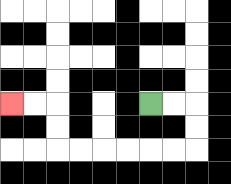{'start': '[6, 4]', 'end': '[0, 4]', 'path_directions': 'R,R,D,D,L,L,L,L,L,L,U,U,L,L', 'path_coordinates': '[[6, 4], [7, 4], [8, 4], [8, 5], [8, 6], [7, 6], [6, 6], [5, 6], [4, 6], [3, 6], [2, 6], [2, 5], [2, 4], [1, 4], [0, 4]]'}